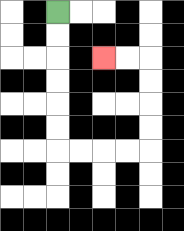{'start': '[2, 0]', 'end': '[4, 2]', 'path_directions': 'D,D,D,D,D,D,R,R,R,R,U,U,U,U,L,L', 'path_coordinates': '[[2, 0], [2, 1], [2, 2], [2, 3], [2, 4], [2, 5], [2, 6], [3, 6], [4, 6], [5, 6], [6, 6], [6, 5], [6, 4], [6, 3], [6, 2], [5, 2], [4, 2]]'}